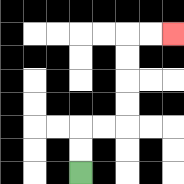{'start': '[3, 7]', 'end': '[7, 1]', 'path_directions': 'U,U,R,R,U,U,U,U,R,R', 'path_coordinates': '[[3, 7], [3, 6], [3, 5], [4, 5], [5, 5], [5, 4], [5, 3], [5, 2], [5, 1], [6, 1], [7, 1]]'}